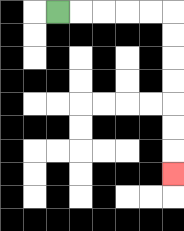{'start': '[2, 0]', 'end': '[7, 7]', 'path_directions': 'R,R,R,R,R,D,D,D,D,D,D,D', 'path_coordinates': '[[2, 0], [3, 0], [4, 0], [5, 0], [6, 0], [7, 0], [7, 1], [7, 2], [7, 3], [7, 4], [7, 5], [7, 6], [7, 7]]'}